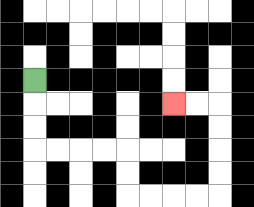{'start': '[1, 3]', 'end': '[7, 4]', 'path_directions': 'D,D,D,R,R,R,R,D,D,R,R,R,R,U,U,U,U,L,L', 'path_coordinates': '[[1, 3], [1, 4], [1, 5], [1, 6], [2, 6], [3, 6], [4, 6], [5, 6], [5, 7], [5, 8], [6, 8], [7, 8], [8, 8], [9, 8], [9, 7], [9, 6], [9, 5], [9, 4], [8, 4], [7, 4]]'}